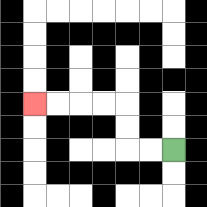{'start': '[7, 6]', 'end': '[1, 4]', 'path_directions': 'L,L,U,U,L,L,L,L', 'path_coordinates': '[[7, 6], [6, 6], [5, 6], [5, 5], [5, 4], [4, 4], [3, 4], [2, 4], [1, 4]]'}